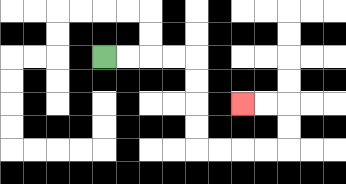{'start': '[4, 2]', 'end': '[10, 4]', 'path_directions': 'R,R,R,R,D,D,D,D,R,R,R,R,U,U,L,L', 'path_coordinates': '[[4, 2], [5, 2], [6, 2], [7, 2], [8, 2], [8, 3], [8, 4], [8, 5], [8, 6], [9, 6], [10, 6], [11, 6], [12, 6], [12, 5], [12, 4], [11, 4], [10, 4]]'}